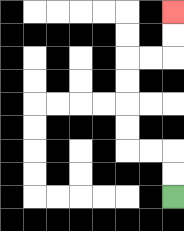{'start': '[7, 8]', 'end': '[7, 0]', 'path_directions': 'U,U,L,L,U,U,U,U,R,R,U,U', 'path_coordinates': '[[7, 8], [7, 7], [7, 6], [6, 6], [5, 6], [5, 5], [5, 4], [5, 3], [5, 2], [6, 2], [7, 2], [7, 1], [7, 0]]'}